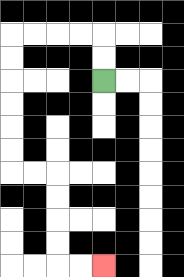{'start': '[4, 3]', 'end': '[4, 11]', 'path_directions': 'U,U,L,L,L,L,D,D,D,D,D,D,R,R,D,D,D,D,R,R', 'path_coordinates': '[[4, 3], [4, 2], [4, 1], [3, 1], [2, 1], [1, 1], [0, 1], [0, 2], [0, 3], [0, 4], [0, 5], [0, 6], [0, 7], [1, 7], [2, 7], [2, 8], [2, 9], [2, 10], [2, 11], [3, 11], [4, 11]]'}